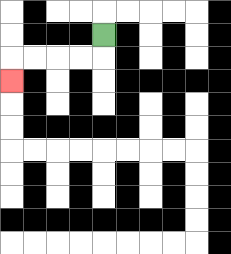{'start': '[4, 1]', 'end': '[0, 3]', 'path_directions': 'D,L,L,L,L,D', 'path_coordinates': '[[4, 1], [4, 2], [3, 2], [2, 2], [1, 2], [0, 2], [0, 3]]'}